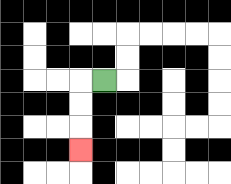{'start': '[4, 3]', 'end': '[3, 6]', 'path_directions': 'L,D,D,D', 'path_coordinates': '[[4, 3], [3, 3], [3, 4], [3, 5], [3, 6]]'}